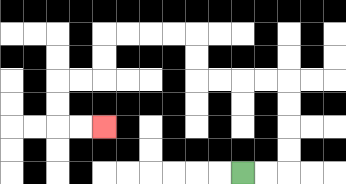{'start': '[10, 7]', 'end': '[4, 5]', 'path_directions': 'R,R,U,U,U,U,L,L,L,L,U,U,L,L,L,L,D,D,L,L,D,D,R,R', 'path_coordinates': '[[10, 7], [11, 7], [12, 7], [12, 6], [12, 5], [12, 4], [12, 3], [11, 3], [10, 3], [9, 3], [8, 3], [8, 2], [8, 1], [7, 1], [6, 1], [5, 1], [4, 1], [4, 2], [4, 3], [3, 3], [2, 3], [2, 4], [2, 5], [3, 5], [4, 5]]'}